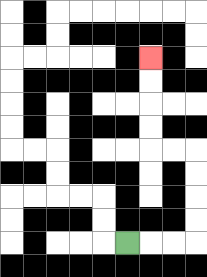{'start': '[5, 10]', 'end': '[6, 2]', 'path_directions': 'R,R,R,U,U,U,U,L,L,U,U,U,U', 'path_coordinates': '[[5, 10], [6, 10], [7, 10], [8, 10], [8, 9], [8, 8], [8, 7], [8, 6], [7, 6], [6, 6], [6, 5], [6, 4], [6, 3], [6, 2]]'}